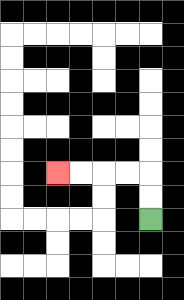{'start': '[6, 9]', 'end': '[2, 7]', 'path_directions': 'U,U,L,L,L,L', 'path_coordinates': '[[6, 9], [6, 8], [6, 7], [5, 7], [4, 7], [3, 7], [2, 7]]'}